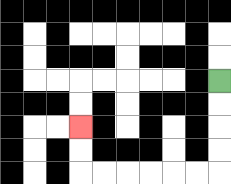{'start': '[9, 3]', 'end': '[3, 5]', 'path_directions': 'D,D,D,D,L,L,L,L,L,L,U,U', 'path_coordinates': '[[9, 3], [9, 4], [9, 5], [9, 6], [9, 7], [8, 7], [7, 7], [6, 7], [5, 7], [4, 7], [3, 7], [3, 6], [3, 5]]'}